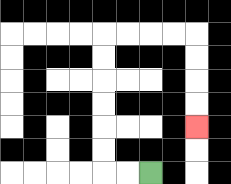{'start': '[6, 7]', 'end': '[8, 5]', 'path_directions': 'L,L,U,U,U,U,U,U,R,R,R,R,D,D,D,D', 'path_coordinates': '[[6, 7], [5, 7], [4, 7], [4, 6], [4, 5], [4, 4], [4, 3], [4, 2], [4, 1], [5, 1], [6, 1], [7, 1], [8, 1], [8, 2], [8, 3], [8, 4], [8, 5]]'}